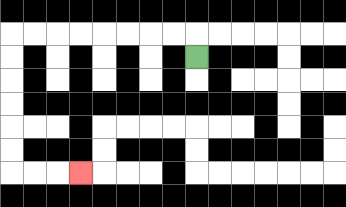{'start': '[8, 2]', 'end': '[3, 7]', 'path_directions': 'U,L,L,L,L,L,L,L,L,D,D,D,D,D,D,R,R,R', 'path_coordinates': '[[8, 2], [8, 1], [7, 1], [6, 1], [5, 1], [4, 1], [3, 1], [2, 1], [1, 1], [0, 1], [0, 2], [0, 3], [0, 4], [0, 5], [0, 6], [0, 7], [1, 7], [2, 7], [3, 7]]'}